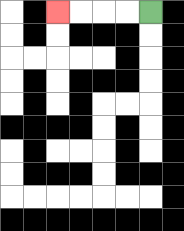{'start': '[6, 0]', 'end': '[2, 0]', 'path_directions': 'L,L,L,L', 'path_coordinates': '[[6, 0], [5, 0], [4, 0], [3, 0], [2, 0]]'}